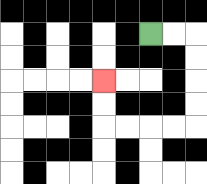{'start': '[6, 1]', 'end': '[4, 3]', 'path_directions': 'R,R,D,D,D,D,L,L,L,L,U,U', 'path_coordinates': '[[6, 1], [7, 1], [8, 1], [8, 2], [8, 3], [8, 4], [8, 5], [7, 5], [6, 5], [5, 5], [4, 5], [4, 4], [4, 3]]'}